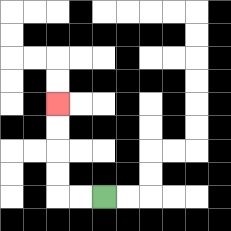{'start': '[4, 8]', 'end': '[2, 4]', 'path_directions': 'L,L,U,U,U,U', 'path_coordinates': '[[4, 8], [3, 8], [2, 8], [2, 7], [2, 6], [2, 5], [2, 4]]'}